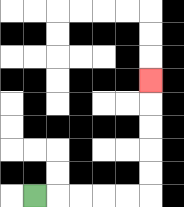{'start': '[1, 8]', 'end': '[6, 3]', 'path_directions': 'R,R,R,R,R,U,U,U,U,U', 'path_coordinates': '[[1, 8], [2, 8], [3, 8], [4, 8], [5, 8], [6, 8], [6, 7], [6, 6], [6, 5], [6, 4], [6, 3]]'}